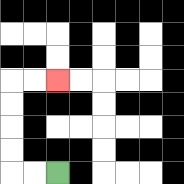{'start': '[2, 7]', 'end': '[2, 3]', 'path_directions': 'L,L,U,U,U,U,R,R', 'path_coordinates': '[[2, 7], [1, 7], [0, 7], [0, 6], [0, 5], [0, 4], [0, 3], [1, 3], [2, 3]]'}